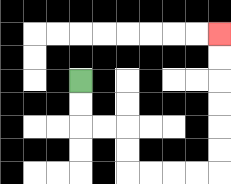{'start': '[3, 3]', 'end': '[9, 1]', 'path_directions': 'D,D,R,R,D,D,R,R,R,R,U,U,U,U,U,U', 'path_coordinates': '[[3, 3], [3, 4], [3, 5], [4, 5], [5, 5], [5, 6], [5, 7], [6, 7], [7, 7], [8, 7], [9, 7], [9, 6], [9, 5], [9, 4], [9, 3], [9, 2], [9, 1]]'}